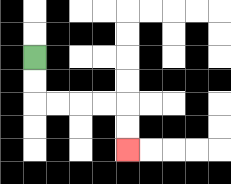{'start': '[1, 2]', 'end': '[5, 6]', 'path_directions': 'D,D,R,R,R,R,D,D', 'path_coordinates': '[[1, 2], [1, 3], [1, 4], [2, 4], [3, 4], [4, 4], [5, 4], [5, 5], [5, 6]]'}